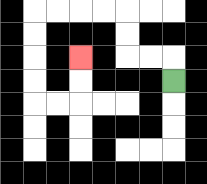{'start': '[7, 3]', 'end': '[3, 2]', 'path_directions': 'U,L,L,U,U,L,L,L,L,D,D,D,D,R,R,U,U', 'path_coordinates': '[[7, 3], [7, 2], [6, 2], [5, 2], [5, 1], [5, 0], [4, 0], [3, 0], [2, 0], [1, 0], [1, 1], [1, 2], [1, 3], [1, 4], [2, 4], [3, 4], [3, 3], [3, 2]]'}